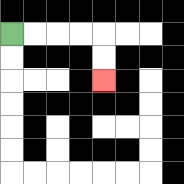{'start': '[0, 1]', 'end': '[4, 3]', 'path_directions': 'R,R,R,R,D,D', 'path_coordinates': '[[0, 1], [1, 1], [2, 1], [3, 1], [4, 1], [4, 2], [4, 3]]'}